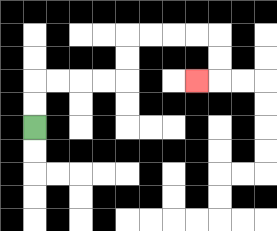{'start': '[1, 5]', 'end': '[8, 3]', 'path_directions': 'U,U,R,R,R,R,U,U,R,R,R,R,D,D,L', 'path_coordinates': '[[1, 5], [1, 4], [1, 3], [2, 3], [3, 3], [4, 3], [5, 3], [5, 2], [5, 1], [6, 1], [7, 1], [8, 1], [9, 1], [9, 2], [9, 3], [8, 3]]'}